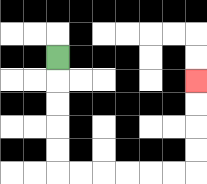{'start': '[2, 2]', 'end': '[8, 3]', 'path_directions': 'D,D,D,D,D,R,R,R,R,R,R,U,U,U,U', 'path_coordinates': '[[2, 2], [2, 3], [2, 4], [2, 5], [2, 6], [2, 7], [3, 7], [4, 7], [5, 7], [6, 7], [7, 7], [8, 7], [8, 6], [8, 5], [8, 4], [8, 3]]'}